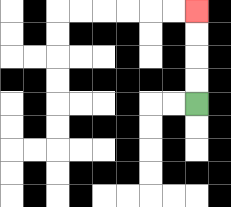{'start': '[8, 4]', 'end': '[8, 0]', 'path_directions': 'U,U,U,U', 'path_coordinates': '[[8, 4], [8, 3], [8, 2], [8, 1], [8, 0]]'}